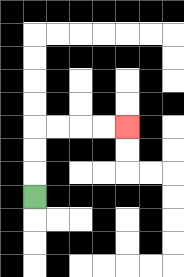{'start': '[1, 8]', 'end': '[5, 5]', 'path_directions': 'U,U,U,R,R,R,R', 'path_coordinates': '[[1, 8], [1, 7], [1, 6], [1, 5], [2, 5], [3, 5], [4, 5], [5, 5]]'}